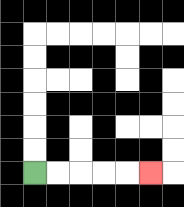{'start': '[1, 7]', 'end': '[6, 7]', 'path_directions': 'R,R,R,R,R', 'path_coordinates': '[[1, 7], [2, 7], [3, 7], [4, 7], [5, 7], [6, 7]]'}